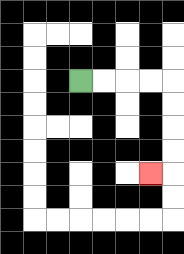{'start': '[3, 3]', 'end': '[6, 7]', 'path_directions': 'R,R,R,R,D,D,D,D,L', 'path_coordinates': '[[3, 3], [4, 3], [5, 3], [6, 3], [7, 3], [7, 4], [7, 5], [7, 6], [7, 7], [6, 7]]'}